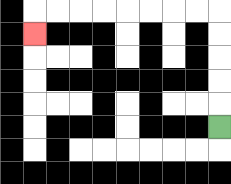{'start': '[9, 5]', 'end': '[1, 1]', 'path_directions': 'U,U,U,U,U,L,L,L,L,L,L,L,L,D', 'path_coordinates': '[[9, 5], [9, 4], [9, 3], [9, 2], [9, 1], [9, 0], [8, 0], [7, 0], [6, 0], [5, 0], [4, 0], [3, 0], [2, 0], [1, 0], [1, 1]]'}